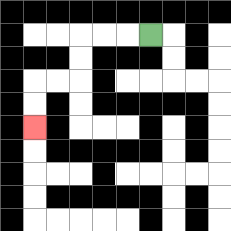{'start': '[6, 1]', 'end': '[1, 5]', 'path_directions': 'L,L,L,D,D,L,L,D,D', 'path_coordinates': '[[6, 1], [5, 1], [4, 1], [3, 1], [3, 2], [3, 3], [2, 3], [1, 3], [1, 4], [1, 5]]'}